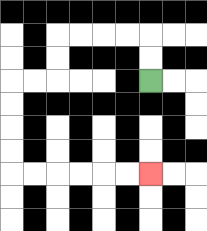{'start': '[6, 3]', 'end': '[6, 7]', 'path_directions': 'U,U,L,L,L,L,D,D,L,L,D,D,D,D,R,R,R,R,R,R', 'path_coordinates': '[[6, 3], [6, 2], [6, 1], [5, 1], [4, 1], [3, 1], [2, 1], [2, 2], [2, 3], [1, 3], [0, 3], [0, 4], [0, 5], [0, 6], [0, 7], [1, 7], [2, 7], [3, 7], [4, 7], [5, 7], [6, 7]]'}